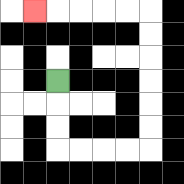{'start': '[2, 3]', 'end': '[1, 0]', 'path_directions': 'D,D,D,R,R,R,R,U,U,U,U,U,U,L,L,L,L,L', 'path_coordinates': '[[2, 3], [2, 4], [2, 5], [2, 6], [3, 6], [4, 6], [5, 6], [6, 6], [6, 5], [6, 4], [6, 3], [6, 2], [6, 1], [6, 0], [5, 0], [4, 0], [3, 0], [2, 0], [1, 0]]'}